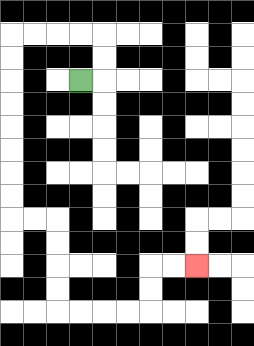{'start': '[3, 3]', 'end': '[8, 11]', 'path_directions': 'R,U,U,L,L,L,L,D,D,D,D,D,D,D,D,R,R,D,D,D,D,R,R,R,R,U,U,R,R', 'path_coordinates': '[[3, 3], [4, 3], [4, 2], [4, 1], [3, 1], [2, 1], [1, 1], [0, 1], [0, 2], [0, 3], [0, 4], [0, 5], [0, 6], [0, 7], [0, 8], [0, 9], [1, 9], [2, 9], [2, 10], [2, 11], [2, 12], [2, 13], [3, 13], [4, 13], [5, 13], [6, 13], [6, 12], [6, 11], [7, 11], [8, 11]]'}